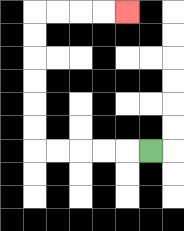{'start': '[6, 6]', 'end': '[5, 0]', 'path_directions': 'L,L,L,L,L,U,U,U,U,U,U,R,R,R,R', 'path_coordinates': '[[6, 6], [5, 6], [4, 6], [3, 6], [2, 6], [1, 6], [1, 5], [1, 4], [1, 3], [1, 2], [1, 1], [1, 0], [2, 0], [3, 0], [4, 0], [5, 0]]'}